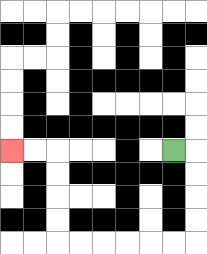{'start': '[7, 6]', 'end': '[0, 6]', 'path_directions': 'R,D,D,D,D,L,L,L,L,L,L,U,U,U,U,L,L', 'path_coordinates': '[[7, 6], [8, 6], [8, 7], [8, 8], [8, 9], [8, 10], [7, 10], [6, 10], [5, 10], [4, 10], [3, 10], [2, 10], [2, 9], [2, 8], [2, 7], [2, 6], [1, 6], [0, 6]]'}